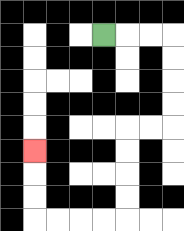{'start': '[4, 1]', 'end': '[1, 6]', 'path_directions': 'R,R,R,D,D,D,D,L,L,D,D,D,D,L,L,L,L,U,U,U', 'path_coordinates': '[[4, 1], [5, 1], [6, 1], [7, 1], [7, 2], [7, 3], [7, 4], [7, 5], [6, 5], [5, 5], [5, 6], [5, 7], [5, 8], [5, 9], [4, 9], [3, 9], [2, 9], [1, 9], [1, 8], [1, 7], [1, 6]]'}